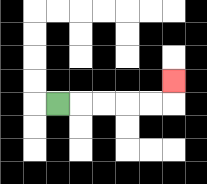{'start': '[2, 4]', 'end': '[7, 3]', 'path_directions': 'R,R,R,R,R,U', 'path_coordinates': '[[2, 4], [3, 4], [4, 4], [5, 4], [6, 4], [7, 4], [7, 3]]'}